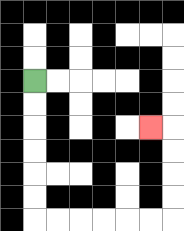{'start': '[1, 3]', 'end': '[6, 5]', 'path_directions': 'D,D,D,D,D,D,R,R,R,R,R,R,U,U,U,U,L', 'path_coordinates': '[[1, 3], [1, 4], [1, 5], [1, 6], [1, 7], [1, 8], [1, 9], [2, 9], [3, 9], [4, 9], [5, 9], [6, 9], [7, 9], [7, 8], [7, 7], [7, 6], [7, 5], [6, 5]]'}